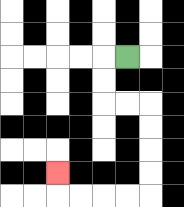{'start': '[5, 2]', 'end': '[2, 7]', 'path_directions': 'L,D,D,R,R,D,D,D,D,L,L,L,L,U', 'path_coordinates': '[[5, 2], [4, 2], [4, 3], [4, 4], [5, 4], [6, 4], [6, 5], [6, 6], [6, 7], [6, 8], [5, 8], [4, 8], [3, 8], [2, 8], [2, 7]]'}